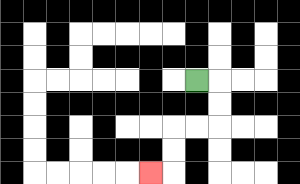{'start': '[8, 3]', 'end': '[6, 7]', 'path_directions': 'R,D,D,L,L,D,D,L', 'path_coordinates': '[[8, 3], [9, 3], [9, 4], [9, 5], [8, 5], [7, 5], [7, 6], [7, 7], [6, 7]]'}